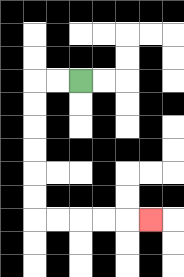{'start': '[3, 3]', 'end': '[6, 9]', 'path_directions': 'L,L,D,D,D,D,D,D,R,R,R,R,R', 'path_coordinates': '[[3, 3], [2, 3], [1, 3], [1, 4], [1, 5], [1, 6], [1, 7], [1, 8], [1, 9], [2, 9], [3, 9], [4, 9], [5, 9], [6, 9]]'}